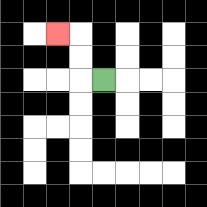{'start': '[4, 3]', 'end': '[2, 1]', 'path_directions': 'L,U,U,L', 'path_coordinates': '[[4, 3], [3, 3], [3, 2], [3, 1], [2, 1]]'}